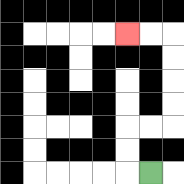{'start': '[6, 7]', 'end': '[5, 1]', 'path_directions': 'L,U,U,R,R,U,U,U,U,L,L', 'path_coordinates': '[[6, 7], [5, 7], [5, 6], [5, 5], [6, 5], [7, 5], [7, 4], [7, 3], [7, 2], [7, 1], [6, 1], [5, 1]]'}